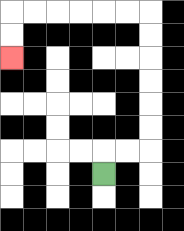{'start': '[4, 7]', 'end': '[0, 2]', 'path_directions': 'U,R,R,U,U,U,U,U,U,L,L,L,L,L,L,D,D', 'path_coordinates': '[[4, 7], [4, 6], [5, 6], [6, 6], [6, 5], [6, 4], [6, 3], [6, 2], [6, 1], [6, 0], [5, 0], [4, 0], [3, 0], [2, 0], [1, 0], [0, 0], [0, 1], [0, 2]]'}